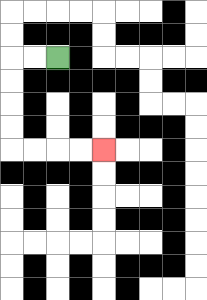{'start': '[2, 2]', 'end': '[4, 6]', 'path_directions': 'L,L,D,D,D,D,R,R,R,R', 'path_coordinates': '[[2, 2], [1, 2], [0, 2], [0, 3], [0, 4], [0, 5], [0, 6], [1, 6], [2, 6], [3, 6], [4, 6]]'}